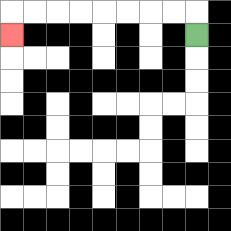{'start': '[8, 1]', 'end': '[0, 1]', 'path_directions': 'U,L,L,L,L,L,L,L,L,D', 'path_coordinates': '[[8, 1], [8, 0], [7, 0], [6, 0], [5, 0], [4, 0], [3, 0], [2, 0], [1, 0], [0, 0], [0, 1]]'}